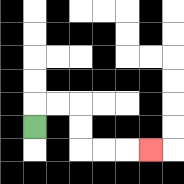{'start': '[1, 5]', 'end': '[6, 6]', 'path_directions': 'U,R,R,D,D,R,R,R', 'path_coordinates': '[[1, 5], [1, 4], [2, 4], [3, 4], [3, 5], [3, 6], [4, 6], [5, 6], [6, 6]]'}